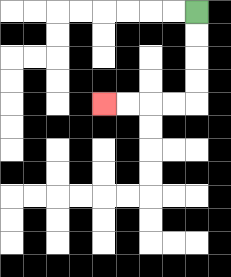{'start': '[8, 0]', 'end': '[4, 4]', 'path_directions': 'D,D,D,D,L,L,L,L', 'path_coordinates': '[[8, 0], [8, 1], [8, 2], [8, 3], [8, 4], [7, 4], [6, 4], [5, 4], [4, 4]]'}